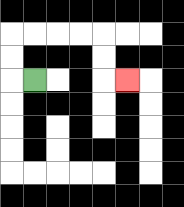{'start': '[1, 3]', 'end': '[5, 3]', 'path_directions': 'L,U,U,R,R,R,R,D,D,R', 'path_coordinates': '[[1, 3], [0, 3], [0, 2], [0, 1], [1, 1], [2, 1], [3, 1], [4, 1], [4, 2], [4, 3], [5, 3]]'}